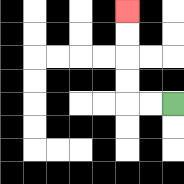{'start': '[7, 4]', 'end': '[5, 0]', 'path_directions': 'L,L,U,U,U,U', 'path_coordinates': '[[7, 4], [6, 4], [5, 4], [5, 3], [5, 2], [5, 1], [5, 0]]'}